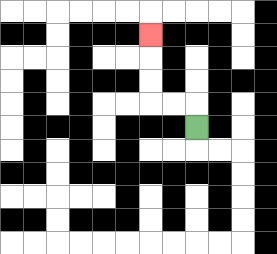{'start': '[8, 5]', 'end': '[6, 1]', 'path_directions': 'U,L,L,U,U,U', 'path_coordinates': '[[8, 5], [8, 4], [7, 4], [6, 4], [6, 3], [6, 2], [6, 1]]'}